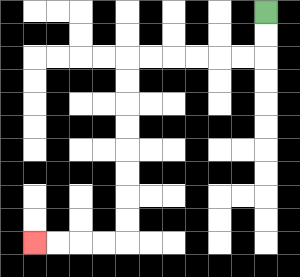{'start': '[11, 0]', 'end': '[1, 10]', 'path_directions': 'D,D,L,L,L,L,L,L,D,D,D,D,D,D,D,D,L,L,L,L', 'path_coordinates': '[[11, 0], [11, 1], [11, 2], [10, 2], [9, 2], [8, 2], [7, 2], [6, 2], [5, 2], [5, 3], [5, 4], [5, 5], [5, 6], [5, 7], [5, 8], [5, 9], [5, 10], [4, 10], [3, 10], [2, 10], [1, 10]]'}